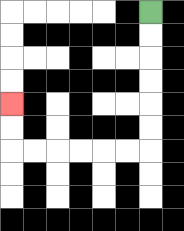{'start': '[6, 0]', 'end': '[0, 4]', 'path_directions': 'D,D,D,D,D,D,L,L,L,L,L,L,U,U', 'path_coordinates': '[[6, 0], [6, 1], [6, 2], [6, 3], [6, 4], [6, 5], [6, 6], [5, 6], [4, 6], [3, 6], [2, 6], [1, 6], [0, 6], [0, 5], [0, 4]]'}